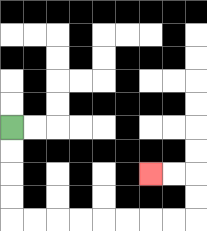{'start': '[0, 5]', 'end': '[6, 7]', 'path_directions': 'D,D,D,D,R,R,R,R,R,R,R,R,U,U,L,L', 'path_coordinates': '[[0, 5], [0, 6], [0, 7], [0, 8], [0, 9], [1, 9], [2, 9], [3, 9], [4, 9], [5, 9], [6, 9], [7, 9], [8, 9], [8, 8], [8, 7], [7, 7], [6, 7]]'}